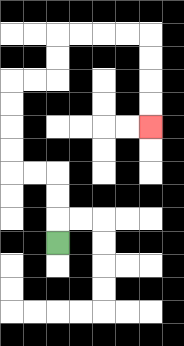{'start': '[2, 10]', 'end': '[6, 5]', 'path_directions': 'U,U,U,L,L,U,U,U,U,R,R,U,U,R,R,R,R,D,D,D,D', 'path_coordinates': '[[2, 10], [2, 9], [2, 8], [2, 7], [1, 7], [0, 7], [0, 6], [0, 5], [0, 4], [0, 3], [1, 3], [2, 3], [2, 2], [2, 1], [3, 1], [4, 1], [5, 1], [6, 1], [6, 2], [6, 3], [6, 4], [6, 5]]'}